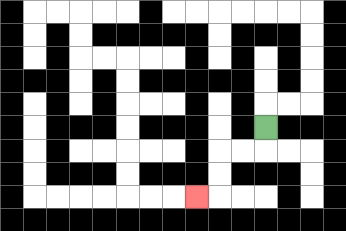{'start': '[11, 5]', 'end': '[8, 8]', 'path_directions': 'D,L,L,D,D,L', 'path_coordinates': '[[11, 5], [11, 6], [10, 6], [9, 6], [9, 7], [9, 8], [8, 8]]'}